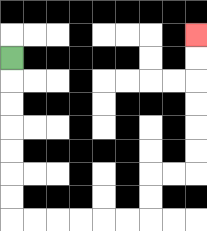{'start': '[0, 2]', 'end': '[8, 1]', 'path_directions': 'D,D,D,D,D,D,D,R,R,R,R,R,R,U,U,R,R,U,U,U,U,U,U', 'path_coordinates': '[[0, 2], [0, 3], [0, 4], [0, 5], [0, 6], [0, 7], [0, 8], [0, 9], [1, 9], [2, 9], [3, 9], [4, 9], [5, 9], [6, 9], [6, 8], [6, 7], [7, 7], [8, 7], [8, 6], [8, 5], [8, 4], [8, 3], [8, 2], [8, 1]]'}